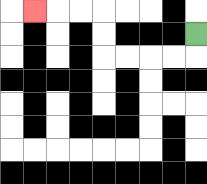{'start': '[8, 1]', 'end': '[1, 0]', 'path_directions': 'D,L,L,L,L,U,U,L,L,L', 'path_coordinates': '[[8, 1], [8, 2], [7, 2], [6, 2], [5, 2], [4, 2], [4, 1], [4, 0], [3, 0], [2, 0], [1, 0]]'}